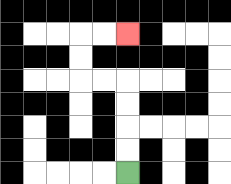{'start': '[5, 7]', 'end': '[5, 1]', 'path_directions': 'U,U,U,U,L,L,U,U,R,R', 'path_coordinates': '[[5, 7], [5, 6], [5, 5], [5, 4], [5, 3], [4, 3], [3, 3], [3, 2], [3, 1], [4, 1], [5, 1]]'}